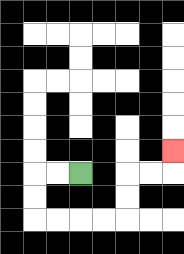{'start': '[3, 7]', 'end': '[7, 6]', 'path_directions': 'L,L,D,D,R,R,R,R,U,U,R,R,U', 'path_coordinates': '[[3, 7], [2, 7], [1, 7], [1, 8], [1, 9], [2, 9], [3, 9], [4, 9], [5, 9], [5, 8], [5, 7], [6, 7], [7, 7], [7, 6]]'}